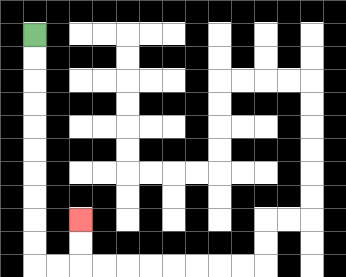{'start': '[1, 1]', 'end': '[3, 9]', 'path_directions': 'D,D,D,D,D,D,D,D,D,D,R,R,U,U', 'path_coordinates': '[[1, 1], [1, 2], [1, 3], [1, 4], [1, 5], [1, 6], [1, 7], [1, 8], [1, 9], [1, 10], [1, 11], [2, 11], [3, 11], [3, 10], [3, 9]]'}